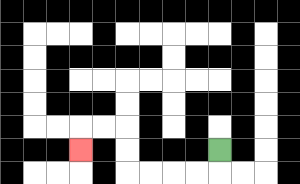{'start': '[9, 6]', 'end': '[3, 6]', 'path_directions': 'D,L,L,L,L,U,U,L,L,D', 'path_coordinates': '[[9, 6], [9, 7], [8, 7], [7, 7], [6, 7], [5, 7], [5, 6], [5, 5], [4, 5], [3, 5], [3, 6]]'}